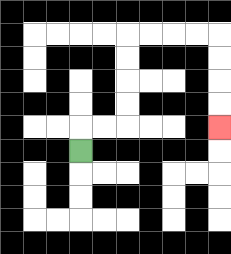{'start': '[3, 6]', 'end': '[9, 5]', 'path_directions': 'U,R,R,U,U,U,U,R,R,R,R,D,D,D,D', 'path_coordinates': '[[3, 6], [3, 5], [4, 5], [5, 5], [5, 4], [5, 3], [5, 2], [5, 1], [6, 1], [7, 1], [8, 1], [9, 1], [9, 2], [9, 3], [9, 4], [9, 5]]'}